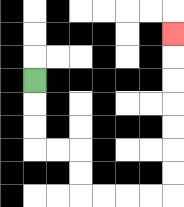{'start': '[1, 3]', 'end': '[7, 1]', 'path_directions': 'D,D,D,R,R,D,D,R,R,R,R,U,U,U,U,U,U,U', 'path_coordinates': '[[1, 3], [1, 4], [1, 5], [1, 6], [2, 6], [3, 6], [3, 7], [3, 8], [4, 8], [5, 8], [6, 8], [7, 8], [7, 7], [7, 6], [7, 5], [7, 4], [7, 3], [7, 2], [7, 1]]'}